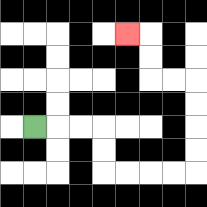{'start': '[1, 5]', 'end': '[5, 1]', 'path_directions': 'R,R,R,D,D,R,R,R,R,U,U,U,U,L,L,U,U,L', 'path_coordinates': '[[1, 5], [2, 5], [3, 5], [4, 5], [4, 6], [4, 7], [5, 7], [6, 7], [7, 7], [8, 7], [8, 6], [8, 5], [8, 4], [8, 3], [7, 3], [6, 3], [6, 2], [6, 1], [5, 1]]'}